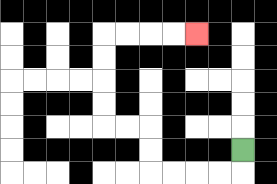{'start': '[10, 6]', 'end': '[8, 1]', 'path_directions': 'D,L,L,L,L,U,U,L,L,U,U,U,U,R,R,R,R', 'path_coordinates': '[[10, 6], [10, 7], [9, 7], [8, 7], [7, 7], [6, 7], [6, 6], [6, 5], [5, 5], [4, 5], [4, 4], [4, 3], [4, 2], [4, 1], [5, 1], [6, 1], [7, 1], [8, 1]]'}